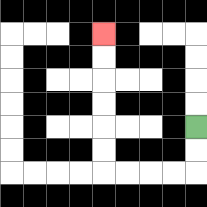{'start': '[8, 5]', 'end': '[4, 1]', 'path_directions': 'D,D,L,L,L,L,U,U,U,U,U,U', 'path_coordinates': '[[8, 5], [8, 6], [8, 7], [7, 7], [6, 7], [5, 7], [4, 7], [4, 6], [4, 5], [4, 4], [4, 3], [4, 2], [4, 1]]'}